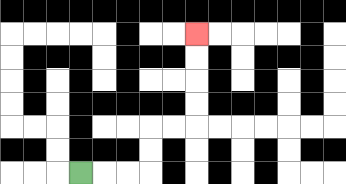{'start': '[3, 7]', 'end': '[8, 1]', 'path_directions': 'R,R,R,U,U,R,R,U,U,U,U', 'path_coordinates': '[[3, 7], [4, 7], [5, 7], [6, 7], [6, 6], [6, 5], [7, 5], [8, 5], [8, 4], [8, 3], [8, 2], [8, 1]]'}